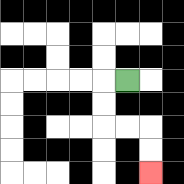{'start': '[5, 3]', 'end': '[6, 7]', 'path_directions': 'L,D,D,R,R,D,D', 'path_coordinates': '[[5, 3], [4, 3], [4, 4], [4, 5], [5, 5], [6, 5], [6, 6], [6, 7]]'}